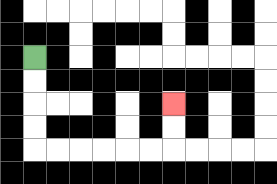{'start': '[1, 2]', 'end': '[7, 4]', 'path_directions': 'D,D,D,D,R,R,R,R,R,R,U,U', 'path_coordinates': '[[1, 2], [1, 3], [1, 4], [1, 5], [1, 6], [2, 6], [3, 6], [4, 6], [5, 6], [6, 6], [7, 6], [7, 5], [7, 4]]'}